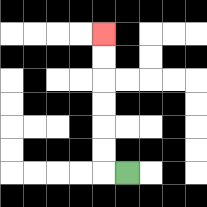{'start': '[5, 7]', 'end': '[4, 1]', 'path_directions': 'L,U,U,U,U,U,U', 'path_coordinates': '[[5, 7], [4, 7], [4, 6], [4, 5], [4, 4], [4, 3], [4, 2], [4, 1]]'}